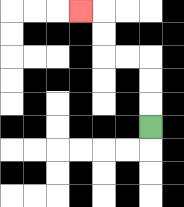{'start': '[6, 5]', 'end': '[3, 0]', 'path_directions': 'U,U,U,L,L,U,U,L', 'path_coordinates': '[[6, 5], [6, 4], [6, 3], [6, 2], [5, 2], [4, 2], [4, 1], [4, 0], [3, 0]]'}